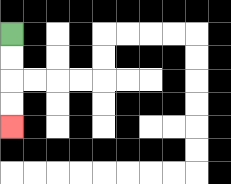{'start': '[0, 1]', 'end': '[0, 5]', 'path_directions': 'D,D,D,D', 'path_coordinates': '[[0, 1], [0, 2], [0, 3], [0, 4], [0, 5]]'}